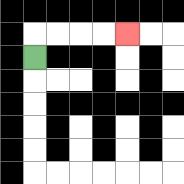{'start': '[1, 2]', 'end': '[5, 1]', 'path_directions': 'U,R,R,R,R', 'path_coordinates': '[[1, 2], [1, 1], [2, 1], [3, 1], [4, 1], [5, 1]]'}